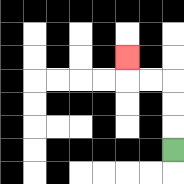{'start': '[7, 6]', 'end': '[5, 2]', 'path_directions': 'U,U,U,L,L,U', 'path_coordinates': '[[7, 6], [7, 5], [7, 4], [7, 3], [6, 3], [5, 3], [5, 2]]'}